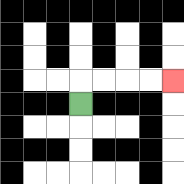{'start': '[3, 4]', 'end': '[7, 3]', 'path_directions': 'U,R,R,R,R', 'path_coordinates': '[[3, 4], [3, 3], [4, 3], [5, 3], [6, 3], [7, 3]]'}